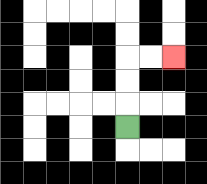{'start': '[5, 5]', 'end': '[7, 2]', 'path_directions': 'U,U,U,R,R', 'path_coordinates': '[[5, 5], [5, 4], [5, 3], [5, 2], [6, 2], [7, 2]]'}